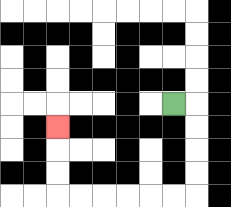{'start': '[7, 4]', 'end': '[2, 5]', 'path_directions': 'R,D,D,D,D,L,L,L,L,L,L,U,U,U', 'path_coordinates': '[[7, 4], [8, 4], [8, 5], [8, 6], [8, 7], [8, 8], [7, 8], [6, 8], [5, 8], [4, 8], [3, 8], [2, 8], [2, 7], [2, 6], [2, 5]]'}